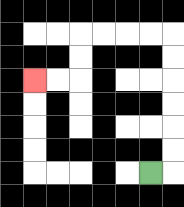{'start': '[6, 7]', 'end': '[1, 3]', 'path_directions': 'R,U,U,U,U,U,U,L,L,L,L,D,D,L,L', 'path_coordinates': '[[6, 7], [7, 7], [7, 6], [7, 5], [7, 4], [7, 3], [7, 2], [7, 1], [6, 1], [5, 1], [4, 1], [3, 1], [3, 2], [3, 3], [2, 3], [1, 3]]'}